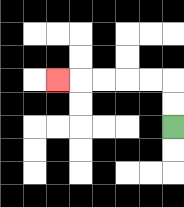{'start': '[7, 5]', 'end': '[2, 3]', 'path_directions': 'U,U,L,L,L,L,L', 'path_coordinates': '[[7, 5], [7, 4], [7, 3], [6, 3], [5, 3], [4, 3], [3, 3], [2, 3]]'}